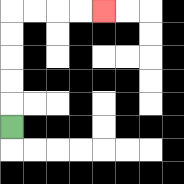{'start': '[0, 5]', 'end': '[4, 0]', 'path_directions': 'U,U,U,U,U,R,R,R,R', 'path_coordinates': '[[0, 5], [0, 4], [0, 3], [0, 2], [0, 1], [0, 0], [1, 0], [2, 0], [3, 0], [4, 0]]'}